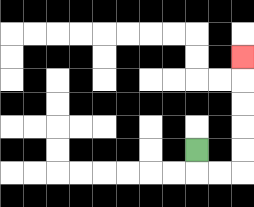{'start': '[8, 6]', 'end': '[10, 2]', 'path_directions': 'D,R,R,U,U,U,U,U', 'path_coordinates': '[[8, 6], [8, 7], [9, 7], [10, 7], [10, 6], [10, 5], [10, 4], [10, 3], [10, 2]]'}